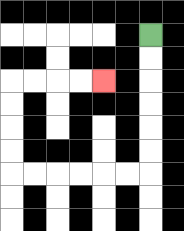{'start': '[6, 1]', 'end': '[4, 3]', 'path_directions': 'D,D,D,D,D,D,L,L,L,L,L,L,U,U,U,U,R,R,R,R', 'path_coordinates': '[[6, 1], [6, 2], [6, 3], [6, 4], [6, 5], [6, 6], [6, 7], [5, 7], [4, 7], [3, 7], [2, 7], [1, 7], [0, 7], [0, 6], [0, 5], [0, 4], [0, 3], [1, 3], [2, 3], [3, 3], [4, 3]]'}